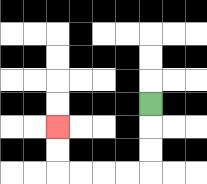{'start': '[6, 4]', 'end': '[2, 5]', 'path_directions': 'D,D,D,L,L,L,L,U,U', 'path_coordinates': '[[6, 4], [6, 5], [6, 6], [6, 7], [5, 7], [4, 7], [3, 7], [2, 7], [2, 6], [2, 5]]'}